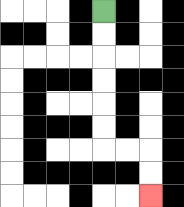{'start': '[4, 0]', 'end': '[6, 8]', 'path_directions': 'D,D,D,D,D,D,R,R,D,D', 'path_coordinates': '[[4, 0], [4, 1], [4, 2], [4, 3], [4, 4], [4, 5], [4, 6], [5, 6], [6, 6], [6, 7], [6, 8]]'}